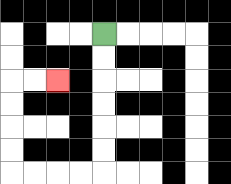{'start': '[4, 1]', 'end': '[2, 3]', 'path_directions': 'D,D,D,D,D,D,L,L,L,L,U,U,U,U,R,R', 'path_coordinates': '[[4, 1], [4, 2], [4, 3], [4, 4], [4, 5], [4, 6], [4, 7], [3, 7], [2, 7], [1, 7], [0, 7], [0, 6], [0, 5], [0, 4], [0, 3], [1, 3], [2, 3]]'}